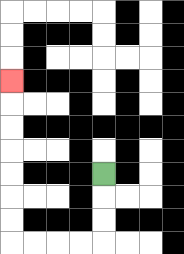{'start': '[4, 7]', 'end': '[0, 3]', 'path_directions': 'D,D,D,L,L,L,L,U,U,U,U,U,U,U', 'path_coordinates': '[[4, 7], [4, 8], [4, 9], [4, 10], [3, 10], [2, 10], [1, 10], [0, 10], [0, 9], [0, 8], [0, 7], [0, 6], [0, 5], [0, 4], [0, 3]]'}